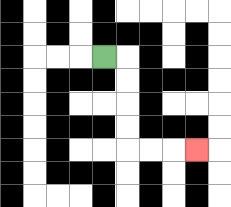{'start': '[4, 2]', 'end': '[8, 6]', 'path_directions': 'R,D,D,D,D,R,R,R', 'path_coordinates': '[[4, 2], [5, 2], [5, 3], [5, 4], [5, 5], [5, 6], [6, 6], [7, 6], [8, 6]]'}